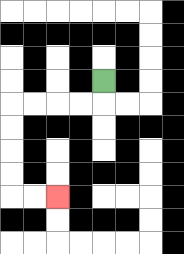{'start': '[4, 3]', 'end': '[2, 8]', 'path_directions': 'D,L,L,L,L,D,D,D,D,R,R', 'path_coordinates': '[[4, 3], [4, 4], [3, 4], [2, 4], [1, 4], [0, 4], [0, 5], [0, 6], [0, 7], [0, 8], [1, 8], [2, 8]]'}